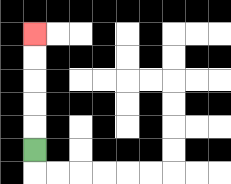{'start': '[1, 6]', 'end': '[1, 1]', 'path_directions': 'U,U,U,U,U', 'path_coordinates': '[[1, 6], [1, 5], [1, 4], [1, 3], [1, 2], [1, 1]]'}